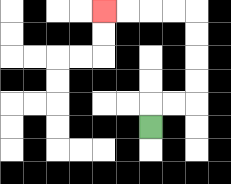{'start': '[6, 5]', 'end': '[4, 0]', 'path_directions': 'U,R,R,U,U,U,U,L,L,L,L', 'path_coordinates': '[[6, 5], [6, 4], [7, 4], [8, 4], [8, 3], [8, 2], [8, 1], [8, 0], [7, 0], [6, 0], [5, 0], [4, 0]]'}